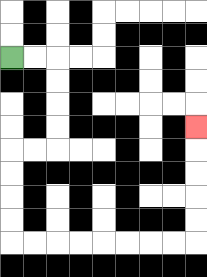{'start': '[0, 2]', 'end': '[8, 5]', 'path_directions': 'R,R,D,D,D,D,L,L,D,D,D,D,R,R,R,R,R,R,R,R,U,U,U,U,U', 'path_coordinates': '[[0, 2], [1, 2], [2, 2], [2, 3], [2, 4], [2, 5], [2, 6], [1, 6], [0, 6], [0, 7], [0, 8], [0, 9], [0, 10], [1, 10], [2, 10], [3, 10], [4, 10], [5, 10], [6, 10], [7, 10], [8, 10], [8, 9], [8, 8], [8, 7], [8, 6], [8, 5]]'}